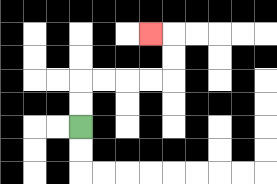{'start': '[3, 5]', 'end': '[6, 1]', 'path_directions': 'U,U,R,R,R,R,U,U,L', 'path_coordinates': '[[3, 5], [3, 4], [3, 3], [4, 3], [5, 3], [6, 3], [7, 3], [7, 2], [7, 1], [6, 1]]'}